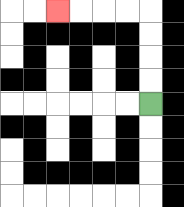{'start': '[6, 4]', 'end': '[2, 0]', 'path_directions': 'U,U,U,U,L,L,L,L', 'path_coordinates': '[[6, 4], [6, 3], [6, 2], [6, 1], [6, 0], [5, 0], [4, 0], [3, 0], [2, 0]]'}